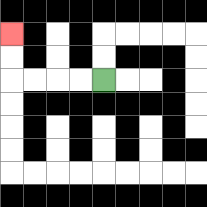{'start': '[4, 3]', 'end': '[0, 1]', 'path_directions': 'L,L,L,L,U,U', 'path_coordinates': '[[4, 3], [3, 3], [2, 3], [1, 3], [0, 3], [0, 2], [0, 1]]'}